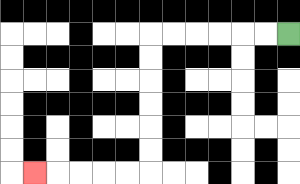{'start': '[12, 1]', 'end': '[1, 7]', 'path_directions': 'L,L,L,L,L,L,D,D,D,D,D,D,L,L,L,L,L', 'path_coordinates': '[[12, 1], [11, 1], [10, 1], [9, 1], [8, 1], [7, 1], [6, 1], [6, 2], [6, 3], [6, 4], [6, 5], [6, 6], [6, 7], [5, 7], [4, 7], [3, 7], [2, 7], [1, 7]]'}